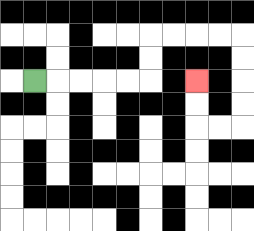{'start': '[1, 3]', 'end': '[8, 3]', 'path_directions': 'R,R,R,R,R,U,U,R,R,R,R,D,D,D,D,L,L,U,U', 'path_coordinates': '[[1, 3], [2, 3], [3, 3], [4, 3], [5, 3], [6, 3], [6, 2], [6, 1], [7, 1], [8, 1], [9, 1], [10, 1], [10, 2], [10, 3], [10, 4], [10, 5], [9, 5], [8, 5], [8, 4], [8, 3]]'}